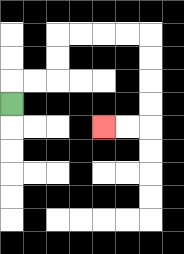{'start': '[0, 4]', 'end': '[4, 5]', 'path_directions': 'U,R,R,U,U,R,R,R,R,D,D,D,D,L,L', 'path_coordinates': '[[0, 4], [0, 3], [1, 3], [2, 3], [2, 2], [2, 1], [3, 1], [4, 1], [5, 1], [6, 1], [6, 2], [6, 3], [6, 4], [6, 5], [5, 5], [4, 5]]'}